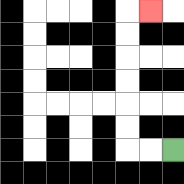{'start': '[7, 6]', 'end': '[6, 0]', 'path_directions': 'L,L,U,U,U,U,U,U,R', 'path_coordinates': '[[7, 6], [6, 6], [5, 6], [5, 5], [5, 4], [5, 3], [5, 2], [5, 1], [5, 0], [6, 0]]'}